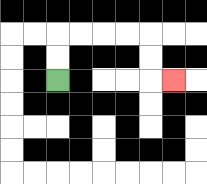{'start': '[2, 3]', 'end': '[7, 3]', 'path_directions': 'U,U,R,R,R,R,D,D,R', 'path_coordinates': '[[2, 3], [2, 2], [2, 1], [3, 1], [4, 1], [5, 1], [6, 1], [6, 2], [6, 3], [7, 3]]'}